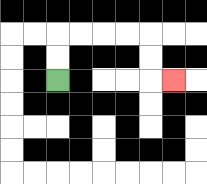{'start': '[2, 3]', 'end': '[7, 3]', 'path_directions': 'U,U,R,R,R,R,D,D,R', 'path_coordinates': '[[2, 3], [2, 2], [2, 1], [3, 1], [4, 1], [5, 1], [6, 1], [6, 2], [6, 3], [7, 3]]'}